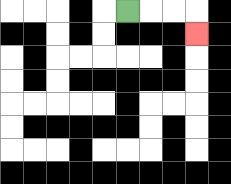{'start': '[5, 0]', 'end': '[8, 1]', 'path_directions': 'R,R,R,D', 'path_coordinates': '[[5, 0], [6, 0], [7, 0], [8, 0], [8, 1]]'}